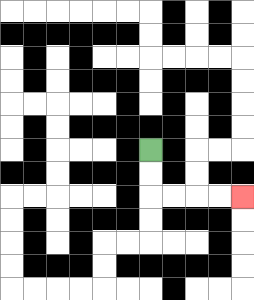{'start': '[6, 6]', 'end': '[10, 8]', 'path_directions': 'D,D,R,R,R,R', 'path_coordinates': '[[6, 6], [6, 7], [6, 8], [7, 8], [8, 8], [9, 8], [10, 8]]'}